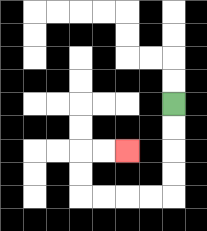{'start': '[7, 4]', 'end': '[5, 6]', 'path_directions': 'D,D,D,D,L,L,L,L,U,U,R,R', 'path_coordinates': '[[7, 4], [7, 5], [7, 6], [7, 7], [7, 8], [6, 8], [5, 8], [4, 8], [3, 8], [3, 7], [3, 6], [4, 6], [5, 6]]'}